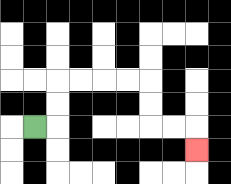{'start': '[1, 5]', 'end': '[8, 6]', 'path_directions': 'R,U,U,R,R,R,R,D,D,R,R,D', 'path_coordinates': '[[1, 5], [2, 5], [2, 4], [2, 3], [3, 3], [4, 3], [5, 3], [6, 3], [6, 4], [6, 5], [7, 5], [8, 5], [8, 6]]'}